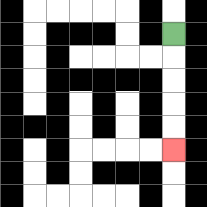{'start': '[7, 1]', 'end': '[7, 6]', 'path_directions': 'D,D,D,D,D', 'path_coordinates': '[[7, 1], [7, 2], [7, 3], [7, 4], [7, 5], [7, 6]]'}